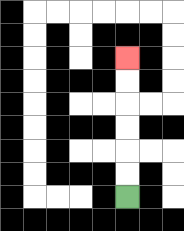{'start': '[5, 8]', 'end': '[5, 2]', 'path_directions': 'U,U,U,U,U,U', 'path_coordinates': '[[5, 8], [5, 7], [5, 6], [5, 5], [5, 4], [5, 3], [5, 2]]'}